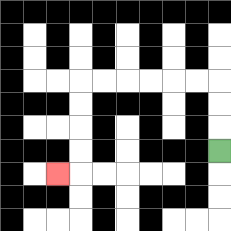{'start': '[9, 6]', 'end': '[2, 7]', 'path_directions': 'U,U,U,L,L,L,L,L,L,D,D,D,D,L', 'path_coordinates': '[[9, 6], [9, 5], [9, 4], [9, 3], [8, 3], [7, 3], [6, 3], [5, 3], [4, 3], [3, 3], [3, 4], [3, 5], [3, 6], [3, 7], [2, 7]]'}